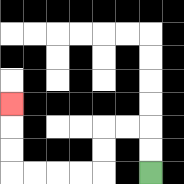{'start': '[6, 7]', 'end': '[0, 4]', 'path_directions': 'U,U,L,L,D,D,L,L,L,L,U,U,U', 'path_coordinates': '[[6, 7], [6, 6], [6, 5], [5, 5], [4, 5], [4, 6], [4, 7], [3, 7], [2, 7], [1, 7], [0, 7], [0, 6], [0, 5], [0, 4]]'}